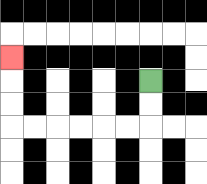{'start': '[6, 3]', 'end': '[0, 2]', 'path_directions': 'D,D,L,L,L,L,L,L,U,U,U', 'path_coordinates': '[[6, 3], [6, 4], [6, 5], [5, 5], [4, 5], [3, 5], [2, 5], [1, 5], [0, 5], [0, 4], [0, 3], [0, 2]]'}